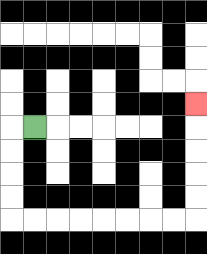{'start': '[1, 5]', 'end': '[8, 4]', 'path_directions': 'L,D,D,D,D,R,R,R,R,R,R,R,R,U,U,U,U,U', 'path_coordinates': '[[1, 5], [0, 5], [0, 6], [0, 7], [0, 8], [0, 9], [1, 9], [2, 9], [3, 9], [4, 9], [5, 9], [6, 9], [7, 9], [8, 9], [8, 8], [8, 7], [8, 6], [8, 5], [8, 4]]'}